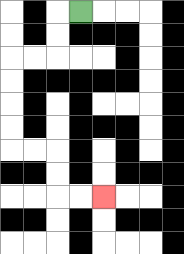{'start': '[3, 0]', 'end': '[4, 8]', 'path_directions': 'L,D,D,L,L,D,D,D,D,R,R,D,D,R,R', 'path_coordinates': '[[3, 0], [2, 0], [2, 1], [2, 2], [1, 2], [0, 2], [0, 3], [0, 4], [0, 5], [0, 6], [1, 6], [2, 6], [2, 7], [2, 8], [3, 8], [4, 8]]'}